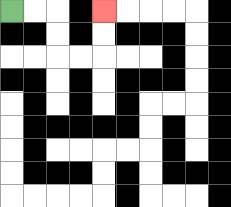{'start': '[0, 0]', 'end': '[4, 0]', 'path_directions': 'R,R,D,D,R,R,U,U', 'path_coordinates': '[[0, 0], [1, 0], [2, 0], [2, 1], [2, 2], [3, 2], [4, 2], [4, 1], [4, 0]]'}